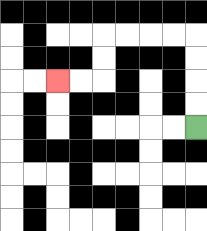{'start': '[8, 5]', 'end': '[2, 3]', 'path_directions': 'U,U,U,U,L,L,L,L,D,D,L,L', 'path_coordinates': '[[8, 5], [8, 4], [8, 3], [8, 2], [8, 1], [7, 1], [6, 1], [5, 1], [4, 1], [4, 2], [4, 3], [3, 3], [2, 3]]'}